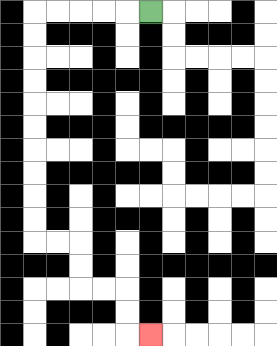{'start': '[6, 0]', 'end': '[6, 14]', 'path_directions': 'L,L,L,L,L,D,D,D,D,D,D,D,D,D,D,R,R,D,D,R,R,D,D,R', 'path_coordinates': '[[6, 0], [5, 0], [4, 0], [3, 0], [2, 0], [1, 0], [1, 1], [1, 2], [1, 3], [1, 4], [1, 5], [1, 6], [1, 7], [1, 8], [1, 9], [1, 10], [2, 10], [3, 10], [3, 11], [3, 12], [4, 12], [5, 12], [5, 13], [5, 14], [6, 14]]'}